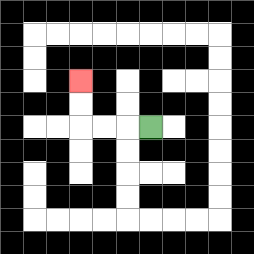{'start': '[6, 5]', 'end': '[3, 3]', 'path_directions': 'L,L,L,U,U', 'path_coordinates': '[[6, 5], [5, 5], [4, 5], [3, 5], [3, 4], [3, 3]]'}